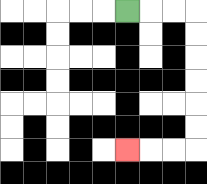{'start': '[5, 0]', 'end': '[5, 6]', 'path_directions': 'R,R,R,D,D,D,D,D,D,L,L,L', 'path_coordinates': '[[5, 0], [6, 0], [7, 0], [8, 0], [8, 1], [8, 2], [8, 3], [8, 4], [8, 5], [8, 6], [7, 6], [6, 6], [5, 6]]'}